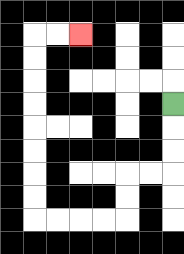{'start': '[7, 4]', 'end': '[3, 1]', 'path_directions': 'D,D,D,L,L,D,D,L,L,L,L,U,U,U,U,U,U,U,U,R,R', 'path_coordinates': '[[7, 4], [7, 5], [7, 6], [7, 7], [6, 7], [5, 7], [5, 8], [5, 9], [4, 9], [3, 9], [2, 9], [1, 9], [1, 8], [1, 7], [1, 6], [1, 5], [1, 4], [1, 3], [1, 2], [1, 1], [2, 1], [3, 1]]'}